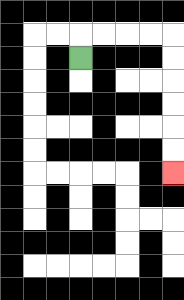{'start': '[3, 2]', 'end': '[7, 7]', 'path_directions': 'U,R,R,R,R,D,D,D,D,D,D', 'path_coordinates': '[[3, 2], [3, 1], [4, 1], [5, 1], [6, 1], [7, 1], [7, 2], [7, 3], [7, 4], [7, 5], [7, 6], [7, 7]]'}